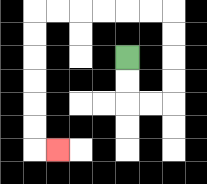{'start': '[5, 2]', 'end': '[2, 6]', 'path_directions': 'D,D,R,R,U,U,U,U,L,L,L,L,L,L,D,D,D,D,D,D,R', 'path_coordinates': '[[5, 2], [5, 3], [5, 4], [6, 4], [7, 4], [7, 3], [7, 2], [7, 1], [7, 0], [6, 0], [5, 0], [4, 0], [3, 0], [2, 0], [1, 0], [1, 1], [1, 2], [1, 3], [1, 4], [1, 5], [1, 6], [2, 6]]'}